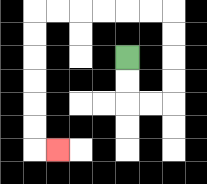{'start': '[5, 2]', 'end': '[2, 6]', 'path_directions': 'D,D,R,R,U,U,U,U,L,L,L,L,L,L,D,D,D,D,D,D,R', 'path_coordinates': '[[5, 2], [5, 3], [5, 4], [6, 4], [7, 4], [7, 3], [7, 2], [7, 1], [7, 0], [6, 0], [5, 0], [4, 0], [3, 0], [2, 0], [1, 0], [1, 1], [1, 2], [1, 3], [1, 4], [1, 5], [1, 6], [2, 6]]'}